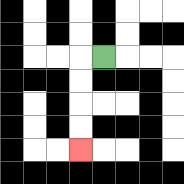{'start': '[4, 2]', 'end': '[3, 6]', 'path_directions': 'L,D,D,D,D', 'path_coordinates': '[[4, 2], [3, 2], [3, 3], [3, 4], [3, 5], [3, 6]]'}